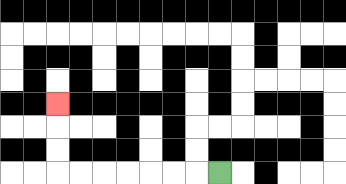{'start': '[9, 7]', 'end': '[2, 4]', 'path_directions': 'L,L,L,L,L,L,L,U,U,U', 'path_coordinates': '[[9, 7], [8, 7], [7, 7], [6, 7], [5, 7], [4, 7], [3, 7], [2, 7], [2, 6], [2, 5], [2, 4]]'}